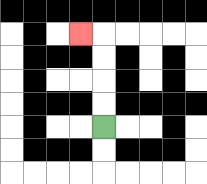{'start': '[4, 5]', 'end': '[3, 1]', 'path_directions': 'U,U,U,U,L', 'path_coordinates': '[[4, 5], [4, 4], [4, 3], [4, 2], [4, 1], [3, 1]]'}